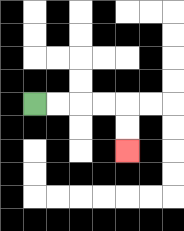{'start': '[1, 4]', 'end': '[5, 6]', 'path_directions': 'R,R,R,R,D,D', 'path_coordinates': '[[1, 4], [2, 4], [3, 4], [4, 4], [5, 4], [5, 5], [5, 6]]'}